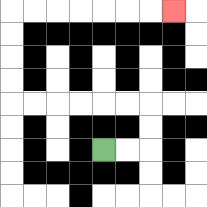{'start': '[4, 6]', 'end': '[7, 0]', 'path_directions': 'R,R,U,U,L,L,L,L,L,L,U,U,U,U,R,R,R,R,R,R,R', 'path_coordinates': '[[4, 6], [5, 6], [6, 6], [6, 5], [6, 4], [5, 4], [4, 4], [3, 4], [2, 4], [1, 4], [0, 4], [0, 3], [0, 2], [0, 1], [0, 0], [1, 0], [2, 0], [3, 0], [4, 0], [5, 0], [6, 0], [7, 0]]'}